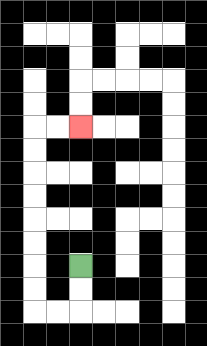{'start': '[3, 11]', 'end': '[3, 5]', 'path_directions': 'D,D,L,L,U,U,U,U,U,U,U,U,R,R', 'path_coordinates': '[[3, 11], [3, 12], [3, 13], [2, 13], [1, 13], [1, 12], [1, 11], [1, 10], [1, 9], [1, 8], [1, 7], [1, 6], [1, 5], [2, 5], [3, 5]]'}